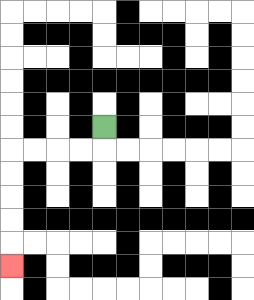{'start': '[4, 5]', 'end': '[0, 11]', 'path_directions': 'D,L,L,L,L,D,D,D,D,D', 'path_coordinates': '[[4, 5], [4, 6], [3, 6], [2, 6], [1, 6], [0, 6], [0, 7], [0, 8], [0, 9], [0, 10], [0, 11]]'}